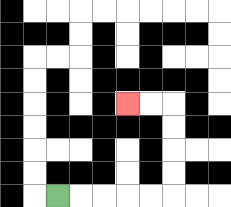{'start': '[2, 8]', 'end': '[5, 4]', 'path_directions': 'R,R,R,R,R,U,U,U,U,L,L', 'path_coordinates': '[[2, 8], [3, 8], [4, 8], [5, 8], [6, 8], [7, 8], [7, 7], [7, 6], [7, 5], [7, 4], [6, 4], [5, 4]]'}